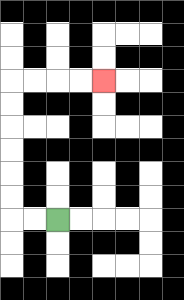{'start': '[2, 9]', 'end': '[4, 3]', 'path_directions': 'L,L,U,U,U,U,U,U,R,R,R,R', 'path_coordinates': '[[2, 9], [1, 9], [0, 9], [0, 8], [0, 7], [0, 6], [0, 5], [0, 4], [0, 3], [1, 3], [2, 3], [3, 3], [4, 3]]'}